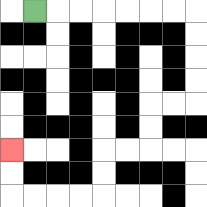{'start': '[1, 0]', 'end': '[0, 6]', 'path_directions': 'R,R,R,R,R,R,R,D,D,D,D,L,L,D,D,L,L,D,D,L,L,L,L,U,U', 'path_coordinates': '[[1, 0], [2, 0], [3, 0], [4, 0], [5, 0], [6, 0], [7, 0], [8, 0], [8, 1], [8, 2], [8, 3], [8, 4], [7, 4], [6, 4], [6, 5], [6, 6], [5, 6], [4, 6], [4, 7], [4, 8], [3, 8], [2, 8], [1, 8], [0, 8], [0, 7], [0, 6]]'}